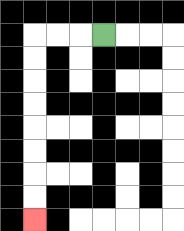{'start': '[4, 1]', 'end': '[1, 9]', 'path_directions': 'L,L,L,D,D,D,D,D,D,D,D', 'path_coordinates': '[[4, 1], [3, 1], [2, 1], [1, 1], [1, 2], [1, 3], [1, 4], [1, 5], [1, 6], [1, 7], [1, 8], [1, 9]]'}